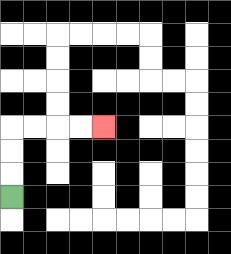{'start': '[0, 8]', 'end': '[4, 5]', 'path_directions': 'U,U,U,R,R,R,R', 'path_coordinates': '[[0, 8], [0, 7], [0, 6], [0, 5], [1, 5], [2, 5], [3, 5], [4, 5]]'}